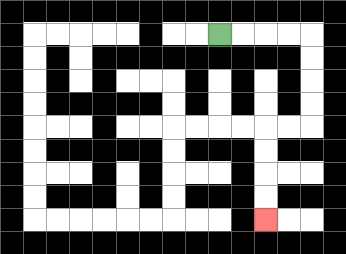{'start': '[9, 1]', 'end': '[11, 9]', 'path_directions': 'R,R,R,R,D,D,D,D,L,L,D,D,D,D', 'path_coordinates': '[[9, 1], [10, 1], [11, 1], [12, 1], [13, 1], [13, 2], [13, 3], [13, 4], [13, 5], [12, 5], [11, 5], [11, 6], [11, 7], [11, 8], [11, 9]]'}